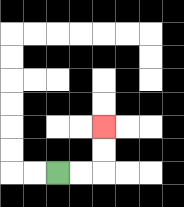{'start': '[2, 7]', 'end': '[4, 5]', 'path_directions': 'R,R,U,U', 'path_coordinates': '[[2, 7], [3, 7], [4, 7], [4, 6], [4, 5]]'}